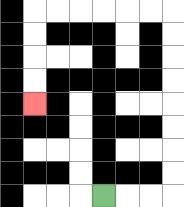{'start': '[4, 8]', 'end': '[1, 4]', 'path_directions': 'R,R,R,U,U,U,U,U,U,U,U,L,L,L,L,L,L,D,D,D,D', 'path_coordinates': '[[4, 8], [5, 8], [6, 8], [7, 8], [7, 7], [7, 6], [7, 5], [7, 4], [7, 3], [7, 2], [7, 1], [7, 0], [6, 0], [5, 0], [4, 0], [3, 0], [2, 0], [1, 0], [1, 1], [1, 2], [1, 3], [1, 4]]'}